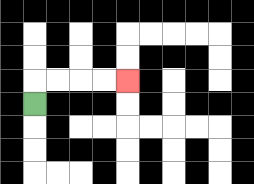{'start': '[1, 4]', 'end': '[5, 3]', 'path_directions': 'U,R,R,R,R', 'path_coordinates': '[[1, 4], [1, 3], [2, 3], [3, 3], [4, 3], [5, 3]]'}